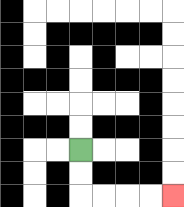{'start': '[3, 6]', 'end': '[7, 8]', 'path_directions': 'D,D,R,R,R,R', 'path_coordinates': '[[3, 6], [3, 7], [3, 8], [4, 8], [5, 8], [6, 8], [7, 8]]'}